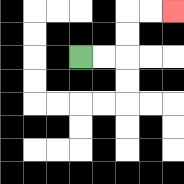{'start': '[3, 2]', 'end': '[7, 0]', 'path_directions': 'R,R,U,U,R,R', 'path_coordinates': '[[3, 2], [4, 2], [5, 2], [5, 1], [5, 0], [6, 0], [7, 0]]'}